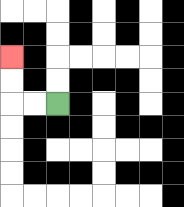{'start': '[2, 4]', 'end': '[0, 2]', 'path_directions': 'L,L,U,U', 'path_coordinates': '[[2, 4], [1, 4], [0, 4], [0, 3], [0, 2]]'}